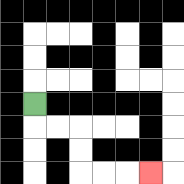{'start': '[1, 4]', 'end': '[6, 7]', 'path_directions': 'D,R,R,D,D,R,R,R', 'path_coordinates': '[[1, 4], [1, 5], [2, 5], [3, 5], [3, 6], [3, 7], [4, 7], [5, 7], [6, 7]]'}